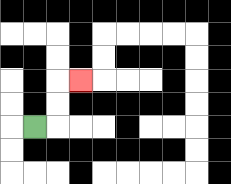{'start': '[1, 5]', 'end': '[3, 3]', 'path_directions': 'R,U,U,R', 'path_coordinates': '[[1, 5], [2, 5], [2, 4], [2, 3], [3, 3]]'}